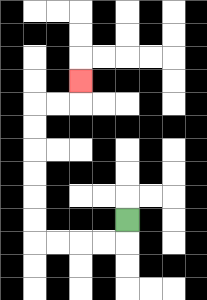{'start': '[5, 9]', 'end': '[3, 3]', 'path_directions': 'D,L,L,L,L,U,U,U,U,U,U,R,R,U', 'path_coordinates': '[[5, 9], [5, 10], [4, 10], [3, 10], [2, 10], [1, 10], [1, 9], [1, 8], [1, 7], [1, 6], [1, 5], [1, 4], [2, 4], [3, 4], [3, 3]]'}